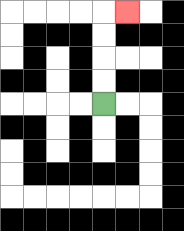{'start': '[4, 4]', 'end': '[5, 0]', 'path_directions': 'U,U,U,U,R', 'path_coordinates': '[[4, 4], [4, 3], [4, 2], [4, 1], [4, 0], [5, 0]]'}